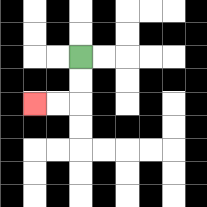{'start': '[3, 2]', 'end': '[1, 4]', 'path_directions': 'D,D,L,L', 'path_coordinates': '[[3, 2], [3, 3], [3, 4], [2, 4], [1, 4]]'}